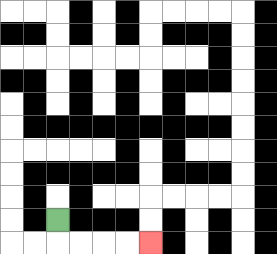{'start': '[2, 9]', 'end': '[6, 10]', 'path_directions': 'D,R,R,R,R', 'path_coordinates': '[[2, 9], [2, 10], [3, 10], [4, 10], [5, 10], [6, 10]]'}